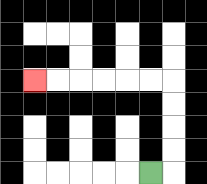{'start': '[6, 7]', 'end': '[1, 3]', 'path_directions': 'R,U,U,U,U,L,L,L,L,L,L', 'path_coordinates': '[[6, 7], [7, 7], [7, 6], [7, 5], [7, 4], [7, 3], [6, 3], [5, 3], [4, 3], [3, 3], [2, 3], [1, 3]]'}